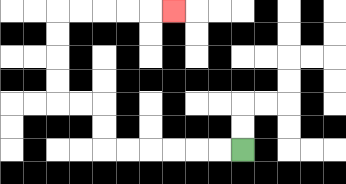{'start': '[10, 6]', 'end': '[7, 0]', 'path_directions': 'L,L,L,L,L,L,U,U,L,L,U,U,U,U,R,R,R,R,R', 'path_coordinates': '[[10, 6], [9, 6], [8, 6], [7, 6], [6, 6], [5, 6], [4, 6], [4, 5], [4, 4], [3, 4], [2, 4], [2, 3], [2, 2], [2, 1], [2, 0], [3, 0], [4, 0], [5, 0], [6, 0], [7, 0]]'}